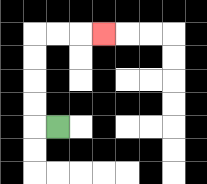{'start': '[2, 5]', 'end': '[4, 1]', 'path_directions': 'L,U,U,U,U,R,R,R', 'path_coordinates': '[[2, 5], [1, 5], [1, 4], [1, 3], [1, 2], [1, 1], [2, 1], [3, 1], [4, 1]]'}